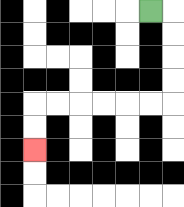{'start': '[6, 0]', 'end': '[1, 6]', 'path_directions': 'R,D,D,D,D,L,L,L,L,L,L,D,D', 'path_coordinates': '[[6, 0], [7, 0], [7, 1], [7, 2], [7, 3], [7, 4], [6, 4], [5, 4], [4, 4], [3, 4], [2, 4], [1, 4], [1, 5], [1, 6]]'}